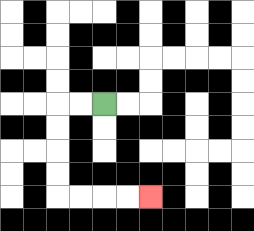{'start': '[4, 4]', 'end': '[6, 8]', 'path_directions': 'L,L,D,D,D,D,R,R,R,R', 'path_coordinates': '[[4, 4], [3, 4], [2, 4], [2, 5], [2, 6], [2, 7], [2, 8], [3, 8], [4, 8], [5, 8], [6, 8]]'}